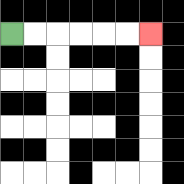{'start': '[0, 1]', 'end': '[6, 1]', 'path_directions': 'R,R,R,R,R,R', 'path_coordinates': '[[0, 1], [1, 1], [2, 1], [3, 1], [4, 1], [5, 1], [6, 1]]'}